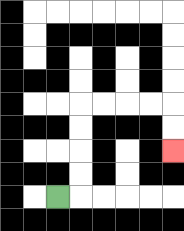{'start': '[2, 8]', 'end': '[7, 6]', 'path_directions': 'R,U,U,U,U,R,R,R,R,D,D', 'path_coordinates': '[[2, 8], [3, 8], [3, 7], [3, 6], [3, 5], [3, 4], [4, 4], [5, 4], [6, 4], [7, 4], [7, 5], [7, 6]]'}